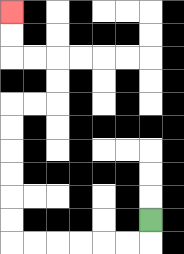{'start': '[6, 9]', 'end': '[0, 0]', 'path_directions': 'D,L,L,L,L,L,L,U,U,U,U,U,U,R,R,U,U,L,L,U,U', 'path_coordinates': '[[6, 9], [6, 10], [5, 10], [4, 10], [3, 10], [2, 10], [1, 10], [0, 10], [0, 9], [0, 8], [0, 7], [0, 6], [0, 5], [0, 4], [1, 4], [2, 4], [2, 3], [2, 2], [1, 2], [0, 2], [0, 1], [0, 0]]'}